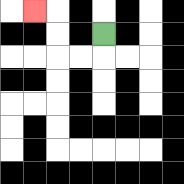{'start': '[4, 1]', 'end': '[1, 0]', 'path_directions': 'D,L,L,U,U,L', 'path_coordinates': '[[4, 1], [4, 2], [3, 2], [2, 2], [2, 1], [2, 0], [1, 0]]'}